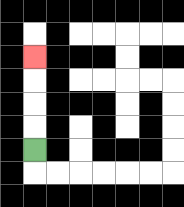{'start': '[1, 6]', 'end': '[1, 2]', 'path_directions': 'U,U,U,U', 'path_coordinates': '[[1, 6], [1, 5], [1, 4], [1, 3], [1, 2]]'}